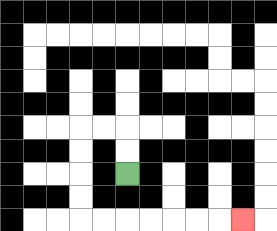{'start': '[5, 7]', 'end': '[10, 9]', 'path_directions': 'U,U,L,L,D,D,D,D,R,R,R,R,R,R,R', 'path_coordinates': '[[5, 7], [5, 6], [5, 5], [4, 5], [3, 5], [3, 6], [3, 7], [3, 8], [3, 9], [4, 9], [5, 9], [6, 9], [7, 9], [8, 9], [9, 9], [10, 9]]'}